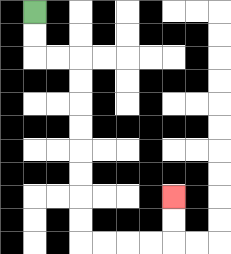{'start': '[1, 0]', 'end': '[7, 8]', 'path_directions': 'D,D,R,R,D,D,D,D,D,D,D,D,R,R,R,R,U,U', 'path_coordinates': '[[1, 0], [1, 1], [1, 2], [2, 2], [3, 2], [3, 3], [3, 4], [3, 5], [3, 6], [3, 7], [3, 8], [3, 9], [3, 10], [4, 10], [5, 10], [6, 10], [7, 10], [7, 9], [7, 8]]'}